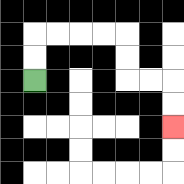{'start': '[1, 3]', 'end': '[7, 5]', 'path_directions': 'U,U,R,R,R,R,D,D,R,R,D,D', 'path_coordinates': '[[1, 3], [1, 2], [1, 1], [2, 1], [3, 1], [4, 1], [5, 1], [5, 2], [5, 3], [6, 3], [7, 3], [7, 4], [7, 5]]'}